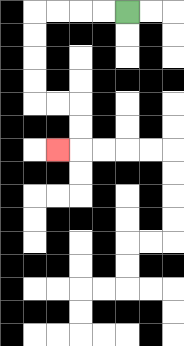{'start': '[5, 0]', 'end': '[2, 6]', 'path_directions': 'L,L,L,L,D,D,D,D,R,R,D,D,L', 'path_coordinates': '[[5, 0], [4, 0], [3, 0], [2, 0], [1, 0], [1, 1], [1, 2], [1, 3], [1, 4], [2, 4], [3, 4], [3, 5], [3, 6], [2, 6]]'}